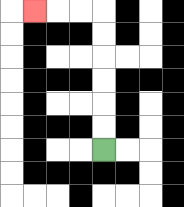{'start': '[4, 6]', 'end': '[1, 0]', 'path_directions': 'U,U,U,U,U,U,L,L,L', 'path_coordinates': '[[4, 6], [4, 5], [4, 4], [4, 3], [4, 2], [4, 1], [4, 0], [3, 0], [2, 0], [1, 0]]'}